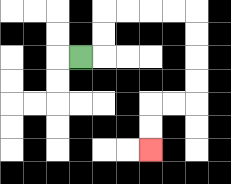{'start': '[3, 2]', 'end': '[6, 6]', 'path_directions': 'R,U,U,R,R,R,R,D,D,D,D,L,L,D,D', 'path_coordinates': '[[3, 2], [4, 2], [4, 1], [4, 0], [5, 0], [6, 0], [7, 0], [8, 0], [8, 1], [8, 2], [8, 3], [8, 4], [7, 4], [6, 4], [6, 5], [6, 6]]'}